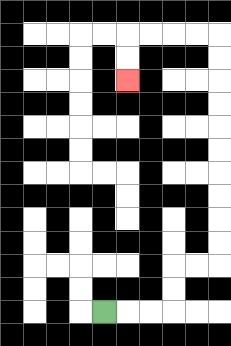{'start': '[4, 13]', 'end': '[5, 3]', 'path_directions': 'R,R,R,U,U,R,R,U,U,U,U,U,U,U,U,U,U,L,L,L,L,D,D', 'path_coordinates': '[[4, 13], [5, 13], [6, 13], [7, 13], [7, 12], [7, 11], [8, 11], [9, 11], [9, 10], [9, 9], [9, 8], [9, 7], [9, 6], [9, 5], [9, 4], [9, 3], [9, 2], [9, 1], [8, 1], [7, 1], [6, 1], [5, 1], [5, 2], [5, 3]]'}